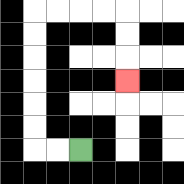{'start': '[3, 6]', 'end': '[5, 3]', 'path_directions': 'L,L,U,U,U,U,U,U,R,R,R,R,D,D,D', 'path_coordinates': '[[3, 6], [2, 6], [1, 6], [1, 5], [1, 4], [1, 3], [1, 2], [1, 1], [1, 0], [2, 0], [3, 0], [4, 0], [5, 0], [5, 1], [5, 2], [5, 3]]'}